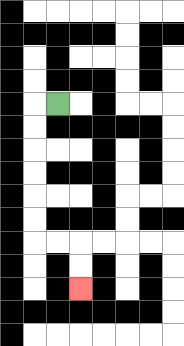{'start': '[2, 4]', 'end': '[3, 12]', 'path_directions': 'L,D,D,D,D,D,D,R,R,D,D', 'path_coordinates': '[[2, 4], [1, 4], [1, 5], [1, 6], [1, 7], [1, 8], [1, 9], [1, 10], [2, 10], [3, 10], [3, 11], [3, 12]]'}